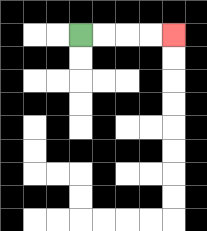{'start': '[3, 1]', 'end': '[7, 1]', 'path_directions': 'R,R,R,R', 'path_coordinates': '[[3, 1], [4, 1], [5, 1], [6, 1], [7, 1]]'}